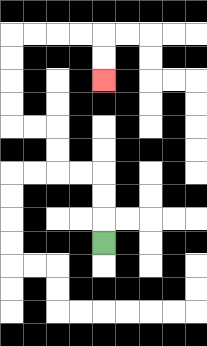{'start': '[4, 10]', 'end': '[4, 3]', 'path_directions': 'U,U,U,L,L,U,U,L,L,U,U,U,U,R,R,R,R,D,D', 'path_coordinates': '[[4, 10], [4, 9], [4, 8], [4, 7], [3, 7], [2, 7], [2, 6], [2, 5], [1, 5], [0, 5], [0, 4], [0, 3], [0, 2], [0, 1], [1, 1], [2, 1], [3, 1], [4, 1], [4, 2], [4, 3]]'}